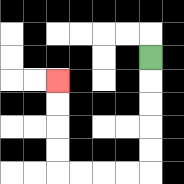{'start': '[6, 2]', 'end': '[2, 3]', 'path_directions': 'D,D,D,D,D,L,L,L,L,U,U,U,U', 'path_coordinates': '[[6, 2], [6, 3], [6, 4], [6, 5], [6, 6], [6, 7], [5, 7], [4, 7], [3, 7], [2, 7], [2, 6], [2, 5], [2, 4], [2, 3]]'}